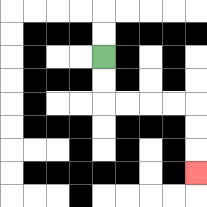{'start': '[4, 2]', 'end': '[8, 7]', 'path_directions': 'D,D,R,R,R,R,D,D,D', 'path_coordinates': '[[4, 2], [4, 3], [4, 4], [5, 4], [6, 4], [7, 4], [8, 4], [8, 5], [8, 6], [8, 7]]'}